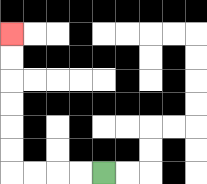{'start': '[4, 7]', 'end': '[0, 1]', 'path_directions': 'L,L,L,L,U,U,U,U,U,U', 'path_coordinates': '[[4, 7], [3, 7], [2, 7], [1, 7], [0, 7], [0, 6], [0, 5], [0, 4], [0, 3], [0, 2], [0, 1]]'}